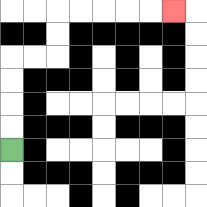{'start': '[0, 6]', 'end': '[7, 0]', 'path_directions': 'U,U,U,U,R,R,U,U,R,R,R,R,R', 'path_coordinates': '[[0, 6], [0, 5], [0, 4], [0, 3], [0, 2], [1, 2], [2, 2], [2, 1], [2, 0], [3, 0], [4, 0], [5, 0], [6, 0], [7, 0]]'}